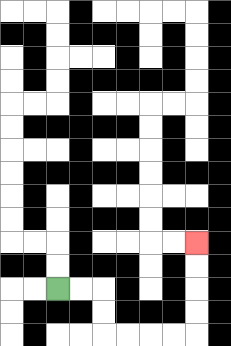{'start': '[2, 12]', 'end': '[8, 10]', 'path_directions': 'R,R,D,D,R,R,R,R,U,U,U,U', 'path_coordinates': '[[2, 12], [3, 12], [4, 12], [4, 13], [4, 14], [5, 14], [6, 14], [7, 14], [8, 14], [8, 13], [8, 12], [8, 11], [8, 10]]'}